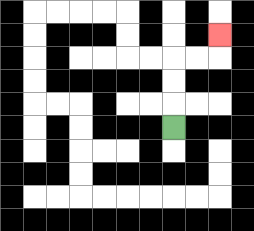{'start': '[7, 5]', 'end': '[9, 1]', 'path_directions': 'U,U,U,R,R,U', 'path_coordinates': '[[7, 5], [7, 4], [7, 3], [7, 2], [8, 2], [9, 2], [9, 1]]'}